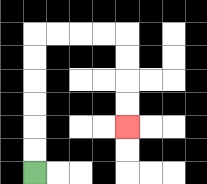{'start': '[1, 7]', 'end': '[5, 5]', 'path_directions': 'U,U,U,U,U,U,R,R,R,R,D,D,D,D', 'path_coordinates': '[[1, 7], [1, 6], [1, 5], [1, 4], [1, 3], [1, 2], [1, 1], [2, 1], [3, 1], [4, 1], [5, 1], [5, 2], [5, 3], [5, 4], [5, 5]]'}